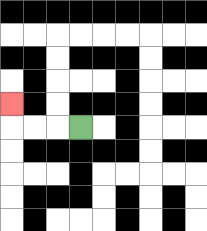{'start': '[3, 5]', 'end': '[0, 4]', 'path_directions': 'L,L,L,U', 'path_coordinates': '[[3, 5], [2, 5], [1, 5], [0, 5], [0, 4]]'}